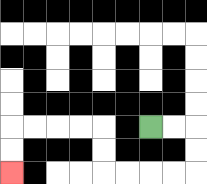{'start': '[6, 5]', 'end': '[0, 7]', 'path_directions': 'R,R,D,D,L,L,L,L,U,U,L,L,L,L,D,D', 'path_coordinates': '[[6, 5], [7, 5], [8, 5], [8, 6], [8, 7], [7, 7], [6, 7], [5, 7], [4, 7], [4, 6], [4, 5], [3, 5], [2, 5], [1, 5], [0, 5], [0, 6], [0, 7]]'}